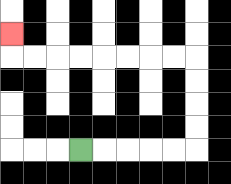{'start': '[3, 6]', 'end': '[0, 1]', 'path_directions': 'R,R,R,R,R,U,U,U,U,L,L,L,L,L,L,L,L,U', 'path_coordinates': '[[3, 6], [4, 6], [5, 6], [6, 6], [7, 6], [8, 6], [8, 5], [8, 4], [8, 3], [8, 2], [7, 2], [6, 2], [5, 2], [4, 2], [3, 2], [2, 2], [1, 2], [0, 2], [0, 1]]'}